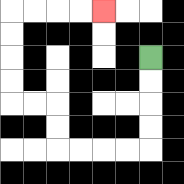{'start': '[6, 2]', 'end': '[4, 0]', 'path_directions': 'D,D,D,D,L,L,L,L,U,U,L,L,U,U,U,U,R,R,R,R', 'path_coordinates': '[[6, 2], [6, 3], [6, 4], [6, 5], [6, 6], [5, 6], [4, 6], [3, 6], [2, 6], [2, 5], [2, 4], [1, 4], [0, 4], [0, 3], [0, 2], [0, 1], [0, 0], [1, 0], [2, 0], [3, 0], [4, 0]]'}